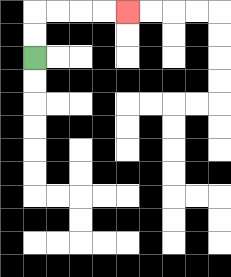{'start': '[1, 2]', 'end': '[5, 0]', 'path_directions': 'U,U,R,R,R,R', 'path_coordinates': '[[1, 2], [1, 1], [1, 0], [2, 0], [3, 0], [4, 0], [5, 0]]'}